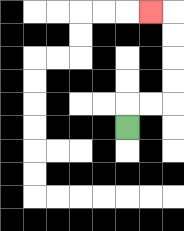{'start': '[5, 5]', 'end': '[6, 0]', 'path_directions': 'U,R,R,U,U,U,U,L', 'path_coordinates': '[[5, 5], [5, 4], [6, 4], [7, 4], [7, 3], [7, 2], [7, 1], [7, 0], [6, 0]]'}